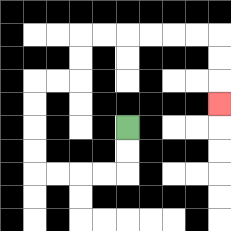{'start': '[5, 5]', 'end': '[9, 4]', 'path_directions': 'D,D,L,L,L,L,U,U,U,U,R,R,U,U,R,R,R,R,R,R,D,D,D', 'path_coordinates': '[[5, 5], [5, 6], [5, 7], [4, 7], [3, 7], [2, 7], [1, 7], [1, 6], [1, 5], [1, 4], [1, 3], [2, 3], [3, 3], [3, 2], [3, 1], [4, 1], [5, 1], [6, 1], [7, 1], [8, 1], [9, 1], [9, 2], [9, 3], [9, 4]]'}